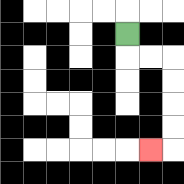{'start': '[5, 1]', 'end': '[6, 6]', 'path_directions': 'D,R,R,D,D,D,D,L', 'path_coordinates': '[[5, 1], [5, 2], [6, 2], [7, 2], [7, 3], [7, 4], [7, 5], [7, 6], [6, 6]]'}